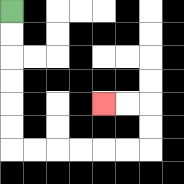{'start': '[0, 0]', 'end': '[4, 4]', 'path_directions': 'D,D,D,D,D,D,R,R,R,R,R,R,U,U,L,L', 'path_coordinates': '[[0, 0], [0, 1], [0, 2], [0, 3], [0, 4], [0, 5], [0, 6], [1, 6], [2, 6], [3, 6], [4, 6], [5, 6], [6, 6], [6, 5], [6, 4], [5, 4], [4, 4]]'}